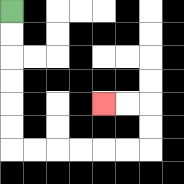{'start': '[0, 0]', 'end': '[4, 4]', 'path_directions': 'D,D,D,D,D,D,R,R,R,R,R,R,U,U,L,L', 'path_coordinates': '[[0, 0], [0, 1], [0, 2], [0, 3], [0, 4], [0, 5], [0, 6], [1, 6], [2, 6], [3, 6], [4, 6], [5, 6], [6, 6], [6, 5], [6, 4], [5, 4], [4, 4]]'}